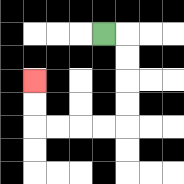{'start': '[4, 1]', 'end': '[1, 3]', 'path_directions': 'R,D,D,D,D,L,L,L,L,U,U', 'path_coordinates': '[[4, 1], [5, 1], [5, 2], [5, 3], [5, 4], [5, 5], [4, 5], [3, 5], [2, 5], [1, 5], [1, 4], [1, 3]]'}